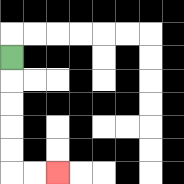{'start': '[0, 2]', 'end': '[2, 7]', 'path_directions': 'D,D,D,D,D,R,R', 'path_coordinates': '[[0, 2], [0, 3], [0, 4], [0, 5], [0, 6], [0, 7], [1, 7], [2, 7]]'}